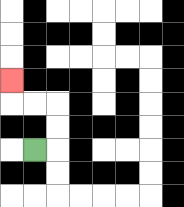{'start': '[1, 6]', 'end': '[0, 3]', 'path_directions': 'R,U,U,L,L,U', 'path_coordinates': '[[1, 6], [2, 6], [2, 5], [2, 4], [1, 4], [0, 4], [0, 3]]'}